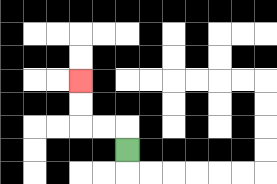{'start': '[5, 6]', 'end': '[3, 3]', 'path_directions': 'U,L,L,U,U', 'path_coordinates': '[[5, 6], [5, 5], [4, 5], [3, 5], [3, 4], [3, 3]]'}